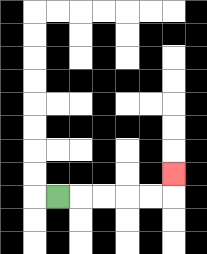{'start': '[2, 8]', 'end': '[7, 7]', 'path_directions': 'R,R,R,R,R,U', 'path_coordinates': '[[2, 8], [3, 8], [4, 8], [5, 8], [6, 8], [7, 8], [7, 7]]'}